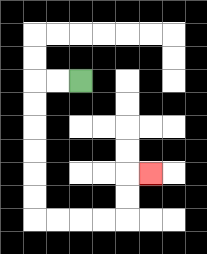{'start': '[3, 3]', 'end': '[6, 7]', 'path_directions': 'L,L,D,D,D,D,D,D,R,R,R,R,U,U,R', 'path_coordinates': '[[3, 3], [2, 3], [1, 3], [1, 4], [1, 5], [1, 6], [1, 7], [1, 8], [1, 9], [2, 9], [3, 9], [4, 9], [5, 9], [5, 8], [5, 7], [6, 7]]'}